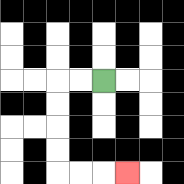{'start': '[4, 3]', 'end': '[5, 7]', 'path_directions': 'L,L,D,D,D,D,R,R,R', 'path_coordinates': '[[4, 3], [3, 3], [2, 3], [2, 4], [2, 5], [2, 6], [2, 7], [3, 7], [4, 7], [5, 7]]'}